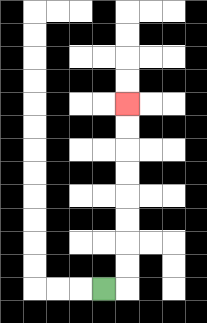{'start': '[4, 12]', 'end': '[5, 4]', 'path_directions': 'R,U,U,U,U,U,U,U,U', 'path_coordinates': '[[4, 12], [5, 12], [5, 11], [5, 10], [5, 9], [5, 8], [5, 7], [5, 6], [5, 5], [5, 4]]'}